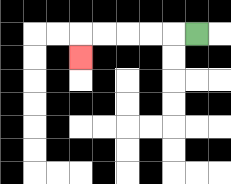{'start': '[8, 1]', 'end': '[3, 2]', 'path_directions': 'L,L,L,L,L,D', 'path_coordinates': '[[8, 1], [7, 1], [6, 1], [5, 1], [4, 1], [3, 1], [3, 2]]'}